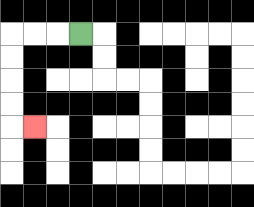{'start': '[3, 1]', 'end': '[1, 5]', 'path_directions': 'L,L,L,D,D,D,D,R', 'path_coordinates': '[[3, 1], [2, 1], [1, 1], [0, 1], [0, 2], [0, 3], [0, 4], [0, 5], [1, 5]]'}